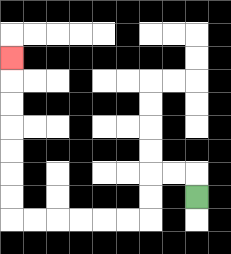{'start': '[8, 8]', 'end': '[0, 2]', 'path_directions': 'U,L,L,D,D,L,L,L,L,L,L,U,U,U,U,U,U,U', 'path_coordinates': '[[8, 8], [8, 7], [7, 7], [6, 7], [6, 8], [6, 9], [5, 9], [4, 9], [3, 9], [2, 9], [1, 9], [0, 9], [0, 8], [0, 7], [0, 6], [0, 5], [0, 4], [0, 3], [0, 2]]'}